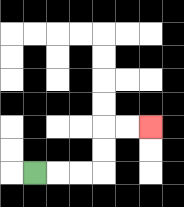{'start': '[1, 7]', 'end': '[6, 5]', 'path_directions': 'R,R,R,U,U,R,R', 'path_coordinates': '[[1, 7], [2, 7], [3, 7], [4, 7], [4, 6], [4, 5], [5, 5], [6, 5]]'}